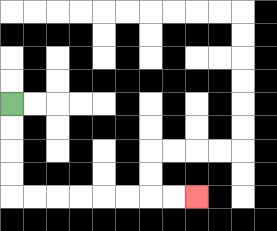{'start': '[0, 4]', 'end': '[8, 8]', 'path_directions': 'D,D,D,D,R,R,R,R,R,R,R,R', 'path_coordinates': '[[0, 4], [0, 5], [0, 6], [0, 7], [0, 8], [1, 8], [2, 8], [3, 8], [4, 8], [5, 8], [6, 8], [7, 8], [8, 8]]'}